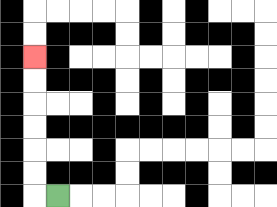{'start': '[2, 8]', 'end': '[1, 2]', 'path_directions': 'L,U,U,U,U,U,U', 'path_coordinates': '[[2, 8], [1, 8], [1, 7], [1, 6], [1, 5], [1, 4], [1, 3], [1, 2]]'}